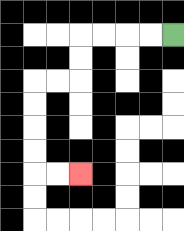{'start': '[7, 1]', 'end': '[3, 7]', 'path_directions': 'L,L,L,L,D,D,L,L,D,D,D,D,R,R', 'path_coordinates': '[[7, 1], [6, 1], [5, 1], [4, 1], [3, 1], [3, 2], [3, 3], [2, 3], [1, 3], [1, 4], [1, 5], [1, 6], [1, 7], [2, 7], [3, 7]]'}